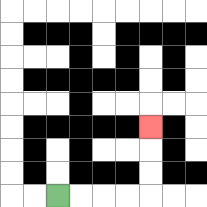{'start': '[2, 8]', 'end': '[6, 5]', 'path_directions': 'R,R,R,R,U,U,U', 'path_coordinates': '[[2, 8], [3, 8], [4, 8], [5, 8], [6, 8], [6, 7], [6, 6], [6, 5]]'}